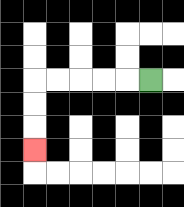{'start': '[6, 3]', 'end': '[1, 6]', 'path_directions': 'L,L,L,L,L,D,D,D', 'path_coordinates': '[[6, 3], [5, 3], [4, 3], [3, 3], [2, 3], [1, 3], [1, 4], [1, 5], [1, 6]]'}